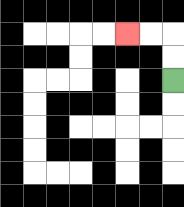{'start': '[7, 3]', 'end': '[5, 1]', 'path_directions': 'U,U,L,L', 'path_coordinates': '[[7, 3], [7, 2], [7, 1], [6, 1], [5, 1]]'}